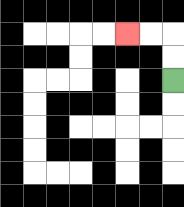{'start': '[7, 3]', 'end': '[5, 1]', 'path_directions': 'U,U,L,L', 'path_coordinates': '[[7, 3], [7, 2], [7, 1], [6, 1], [5, 1]]'}